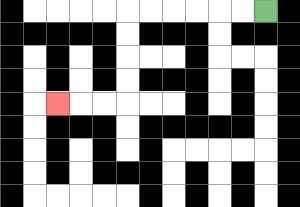{'start': '[11, 0]', 'end': '[2, 4]', 'path_directions': 'L,L,L,L,L,L,D,D,D,D,L,L,L', 'path_coordinates': '[[11, 0], [10, 0], [9, 0], [8, 0], [7, 0], [6, 0], [5, 0], [5, 1], [5, 2], [5, 3], [5, 4], [4, 4], [3, 4], [2, 4]]'}